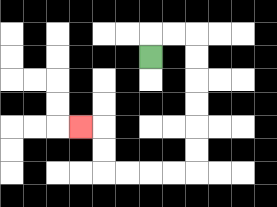{'start': '[6, 2]', 'end': '[3, 5]', 'path_directions': 'U,R,R,D,D,D,D,D,D,L,L,L,L,U,U,L', 'path_coordinates': '[[6, 2], [6, 1], [7, 1], [8, 1], [8, 2], [8, 3], [8, 4], [8, 5], [8, 6], [8, 7], [7, 7], [6, 7], [5, 7], [4, 7], [4, 6], [4, 5], [3, 5]]'}